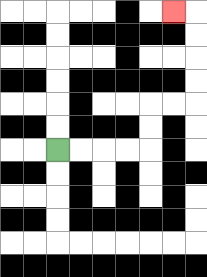{'start': '[2, 6]', 'end': '[7, 0]', 'path_directions': 'R,R,R,R,U,U,R,R,U,U,U,U,L', 'path_coordinates': '[[2, 6], [3, 6], [4, 6], [5, 6], [6, 6], [6, 5], [6, 4], [7, 4], [8, 4], [8, 3], [8, 2], [8, 1], [8, 0], [7, 0]]'}